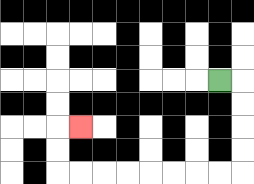{'start': '[9, 3]', 'end': '[3, 5]', 'path_directions': 'R,D,D,D,D,L,L,L,L,L,L,L,L,U,U,R', 'path_coordinates': '[[9, 3], [10, 3], [10, 4], [10, 5], [10, 6], [10, 7], [9, 7], [8, 7], [7, 7], [6, 7], [5, 7], [4, 7], [3, 7], [2, 7], [2, 6], [2, 5], [3, 5]]'}